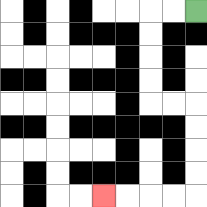{'start': '[8, 0]', 'end': '[4, 8]', 'path_directions': 'L,L,D,D,D,D,R,R,D,D,D,D,L,L,L,L', 'path_coordinates': '[[8, 0], [7, 0], [6, 0], [6, 1], [6, 2], [6, 3], [6, 4], [7, 4], [8, 4], [8, 5], [8, 6], [8, 7], [8, 8], [7, 8], [6, 8], [5, 8], [4, 8]]'}